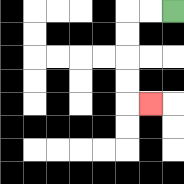{'start': '[7, 0]', 'end': '[6, 4]', 'path_directions': 'L,L,D,D,D,D,R', 'path_coordinates': '[[7, 0], [6, 0], [5, 0], [5, 1], [5, 2], [5, 3], [5, 4], [6, 4]]'}